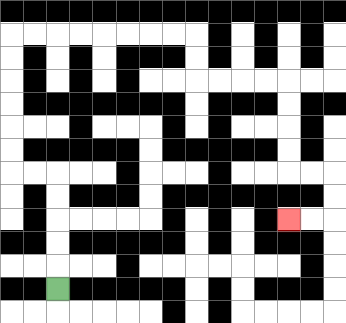{'start': '[2, 12]', 'end': '[12, 9]', 'path_directions': 'U,U,U,U,U,L,L,U,U,U,U,U,U,R,R,R,R,R,R,R,R,D,D,R,R,R,R,D,D,D,D,R,R,D,D,L,L', 'path_coordinates': '[[2, 12], [2, 11], [2, 10], [2, 9], [2, 8], [2, 7], [1, 7], [0, 7], [0, 6], [0, 5], [0, 4], [0, 3], [0, 2], [0, 1], [1, 1], [2, 1], [3, 1], [4, 1], [5, 1], [6, 1], [7, 1], [8, 1], [8, 2], [8, 3], [9, 3], [10, 3], [11, 3], [12, 3], [12, 4], [12, 5], [12, 6], [12, 7], [13, 7], [14, 7], [14, 8], [14, 9], [13, 9], [12, 9]]'}